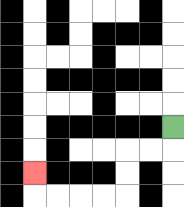{'start': '[7, 5]', 'end': '[1, 7]', 'path_directions': 'D,L,L,D,D,L,L,L,L,U', 'path_coordinates': '[[7, 5], [7, 6], [6, 6], [5, 6], [5, 7], [5, 8], [4, 8], [3, 8], [2, 8], [1, 8], [1, 7]]'}